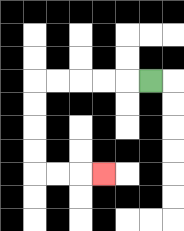{'start': '[6, 3]', 'end': '[4, 7]', 'path_directions': 'L,L,L,L,L,D,D,D,D,R,R,R', 'path_coordinates': '[[6, 3], [5, 3], [4, 3], [3, 3], [2, 3], [1, 3], [1, 4], [1, 5], [1, 6], [1, 7], [2, 7], [3, 7], [4, 7]]'}